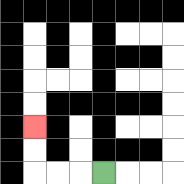{'start': '[4, 7]', 'end': '[1, 5]', 'path_directions': 'L,L,L,U,U', 'path_coordinates': '[[4, 7], [3, 7], [2, 7], [1, 7], [1, 6], [1, 5]]'}